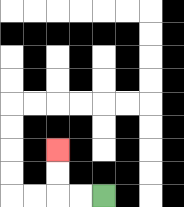{'start': '[4, 8]', 'end': '[2, 6]', 'path_directions': 'L,L,U,U', 'path_coordinates': '[[4, 8], [3, 8], [2, 8], [2, 7], [2, 6]]'}